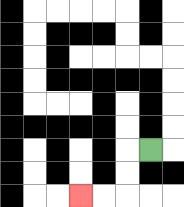{'start': '[6, 6]', 'end': '[3, 8]', 'path_directions': 'L,D,D,L,L', 'path_coordinates': '[[6, 6], [5, 6], [5, 7], [5, 8], [4, 8], [3, 8]]'}